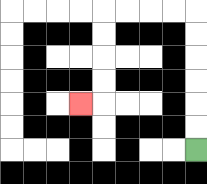{'start': '[8, 6]', 'end': '[3, 4]', 'path_directions': 'U,U,U,U,U,U,L,L,L,L,D,D,D,D,L', 'path_coordinates': '[[8, 6], [8, 5], [8, 4], [8, 3], [8, 2], [8, 1], [8, 0], [7, 0], [6, 0], [5, 0], [4, 0], [4, 1], [4, 2], [4, 3], [4, 4], [3, 4]]'}